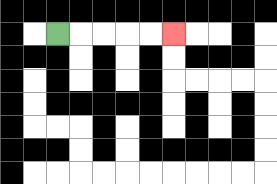{'start': '[2, 1]', 'end': '[7, 1]', 'path_directions': 'R,R,R,R,R', 'path_coordinates': '[[2, 1], [3, 1], [4, 1], [5, 1], [6, 1], [7, 1]]'}